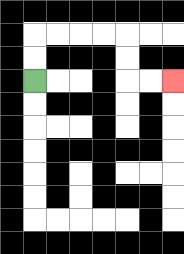{'start': '[1, 3]', 'end': '[7, 3]', 'path_directions': 'U,U,R,R,R,R,D,D,R,R', 'path_coordinates': '[[1, 3], [1, 2], [1, 1], [2, 1], [3, 1], [4, 1], [5, 1], [5, 2], [5, 3], [6, 3], [7, 3]]'}